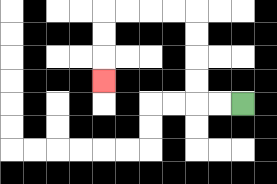{'start': '[10, 4]', 'end': '[4, 3]', 'path_directions': 'L,L,U,U,U,U,L,L,L,L,D,D,D', 'path_coordinates': '[[10, 4], [9, 4], [8, 4], [8, 3], [8, 2], [8, 1], [8, 0], [7, 0], [6, 0], [5, 0], [4, 0], [4, 1], [4, 2], [4, 3]]'}